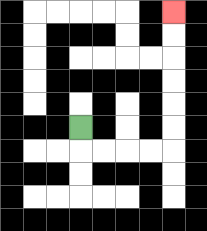{'start': '[3, 5]', 'end': '[7, 0]', 'path_directions': 'D,R,R,R,R,U,U,U,U,U,U', 'path_coordinates': '[[3, 5], [3, 6], [4, 6], [5, 6], [6, 6], [7, 6], [7, 5], [7, 4], [7, 3], [7, 2], [7, 1], [7, 0]]'}